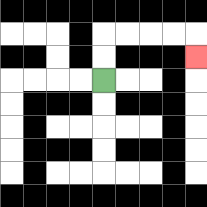{'start': '[4, 3]', 'end': '[8, 2]', 'path_directions': 'U,U,R,R,R,R,D', 'path_coordinates': '[[4, 3], [4, 2], [4, 1], [5, 1], [6, 1], [7, 1], [8, 1], [8, 2]]'}